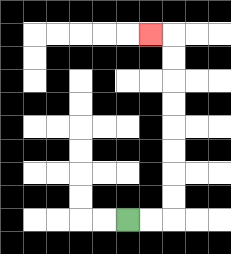{'start': '[5, 9]', 'end': '[6, 1]', 'path_directions': 'R,R,U,U,U,U,U,U,U,U,L', 'path_coordinates': '[[5, 9], [6, 9], [7, 9], [7, 8], [7, 7], [7, 6], [7, 5], [7, 4], [7, 3], [7, 2], [7, 1], [6, 1]]'}